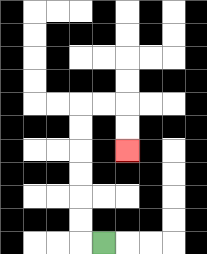{'start': '[4, 10]', 'end': '[5, 6]', 'path_directions': 'L,U,U,U,U,U,U,R,R,D,D', 'path_coordinates': '[[4, 10], [3, 10], [3, 9], [3, 8], [3, 7], [3, 6], [3, 5], [3, 4], [4, 4], [5, 4], [5, 5], [5, 6]]'}